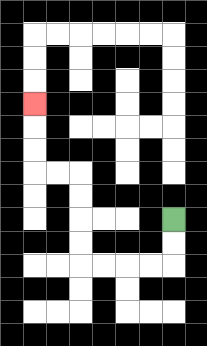{'start': '[7, 9]', 'end': '[1, 4]', 'path_directions': 'D,D,L,L,L,L,U,U,U,U,L,L,U,U,U', 'path_coordinates': '[[7, 9], [7, 10], [7, 11], [6, 11], [5, 11], [4, 11], [3, 11], [3, 10], [3, 9], [3, 8], [3, 7], [2, 7], [1, 7], [1, 6], [1, 5], [1, 4]]'}